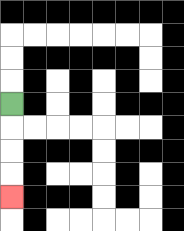{'start': '[0, 4]', 'end': '[0, 8]', 'path_directions': 'D,D,D,D', 'path_coordinates': '[[0, 4], [0, 5], [0, 6], [0, 7], [0, 8]]'}